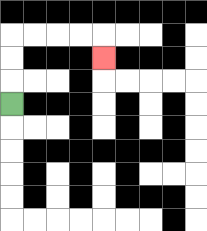{'start': '[0, 4]', 'end': '[4, 2]', 'path_directions': 'U,U,U,R,R,R,R,D', 'path_coordinates': '[[0, 4], [0, 3], [0, 2], [0, 1], [1, 1], [2, 1], [3, 1], [4, 1], [4, 2]]'}